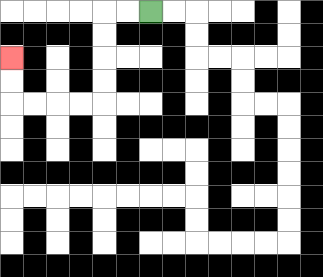{'start': '[6, 0]', 'end': '[0, 2]', 'path_directions': 'L,L,D,D,D,D,L,L,L,L,U,U', 'path_coordinates': '[[6, 0], [5, 0], [4, 0], [4, 1], [4, 2], [4, 3], [4, 4], [3, 4], [2, 4], [1, 4], [0, 4], [0, 3], [0, 2]]'}